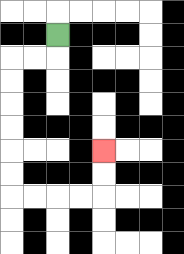{'start': '[2, 1]', 'end': '[4, 6]', 'path_directions': 'D,L,L,D,D,D,D,D,D,R,R,R,R,U,U', 'path_coordinates': '[[2, 1], [2, 2], [1, 2], [0, 2], [0, 3], [0, 4], [0, 5], [0, 6], [0, 7], [0, 8], [1, 8], [2, 8], [3, 8], [4, 8], [4, 7], [4, 6]]'}